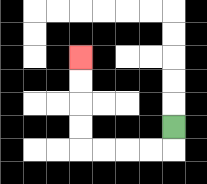{'start': '[7, 5]', 'end': '[3, 2]', 'path_directions': 'D,L,L,L,L,U,U,U,U', 'path_coordinates': '[[7, 5], [7, 6], [6, 6], [5, 6], [4, 6], [3, 6], [3, 5], [3, 4], [3, 3], [3, 2]]'}